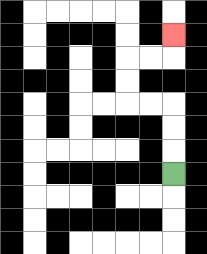{'start': '[7, 7]', 'end': '[7, 1]', 'path_directions': 'U,U,U,L,L,U,U,R,R,U', 'path_coordinates': '[[7, 7], [7, 6], [7, 5], [7, 4], [6, 4], [5, 4], [5, 3], [5, 2], [6, 2], [7, 2], [7, 1]]'}